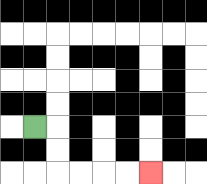{'start': '[1, 5]', 'end': '[6, 7]', 'path_directions': 'R,D,D,R,R,R,R', 'path_coordinates': '[[1, 5], [2, 5], [2, 6], [2, 7], [3, 7], [4, 7], [5, 7], [6, 7]]'}